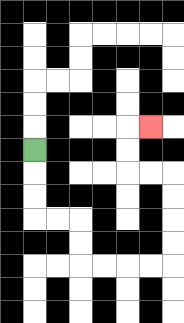{'start': '[1, 6]', 'end': '[6, 5]', 'path_directions': 'D,D,D,R,R,D,D,R,R,R,R,U,U,U,U,L,L,U,U,R', 'path_coordinates': '[[1, 6], [1, 7], [1, 8], [1, 9], [2, 9], [3, 9], [3, 10], [3, 11], [4, 11], [5, 11], [6, 11], [7, 11], [7, 10], [7, 9], [7, 8], [7, 7], [6, 7], [5, 7], [5, 6], [5, 5], [6, 5]]'}